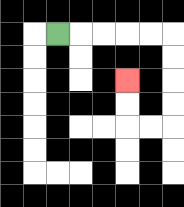{'start': '[2, 1]', 'end': '[5, 3]', 'path_directions': 'R,R,R,R,R,D,D,D,D,L,L,U,U', 'path_coordinates': '[[2, 1], [3, 1], [4, 1], [5, 1], [6, 1], [7, 1], [7, 2], [7, 3], [7, 4], [7, 5], [6, 5], [5, 5], [5, 4], [5, 3]]'}